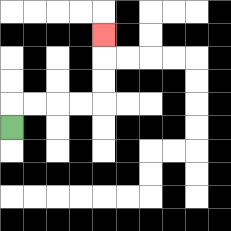{'start': '[0, 5]', 'end': '[4, 1]', 'path_directions': 'U,R,R,R,R,U,U,U', 'path_coordinates': '[[0, 5], [0, 4], [1, 4], [2, 4], [3, 4], [4, 4], [4, 3], [4, 2], [4, 1]]'}